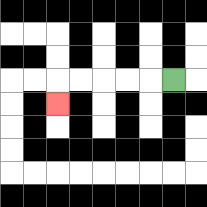{'start': '[7, 3]', 'end': '[2, 4]', 'path_directions': 'L,L,L,L,L,D', 'path_coordinates': '[[7, 3], [6, 3], [5, 3], [4, 3], [3, 3], [2, 3], [2, 4]]'}